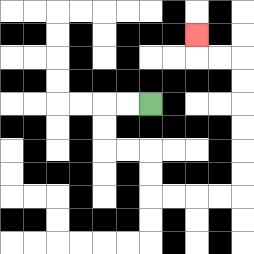{'start': '[6, 4]', 'end': '[8, 1]', 'path_directions': 'L,L,D,D,R,R,D,D,R,R,R,R,U,U,U,U,U,U,L,L,U', 'path_coordinates': '[[6, 4], [5, 4], [4, 4], [4, 5], [4, 6], [5, 6], [6, 6], [6, 7], [6, 8], [7, 8], [8, 8], [9, 8], [10, 8], [10, 7], [10, 6], [10, 5], [10, 4], [10, 3], [10, 2], [9, 2], [8, 2], [8, 1]]'}